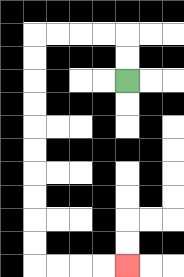{'start': '[5, 3]', 'end': '[5, 11]', 'path_directions': 'U,U,L,L,L,L,D,D,D,D,D,D,D,D,D,D,R,R,R,R', 'path_coordinates': '[[5, 3], [5, 2], [5, 1], [4, 1], [3, 1], [2, 1], [1, 1], [1, 2], [1, 3], [1, 4], [1, 5], [1, 6], [1, 7], [1, 8], [1, 9], [1, 10], [1, 11], [2, 11], [3, 11], [4, 11], [5, 11]]'}